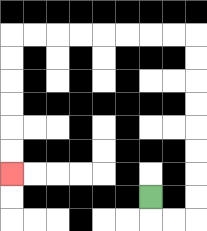{'start': '[6, 8]', 'end': '[0, 7]', 'path_directions': 'D,R,R,U,U,U,U,U,U,U,U,L,L,L,L,L,L,L,L,D,D,D,D,D,D', 'path_coordinates': '[[6, 8], [6, 9], [7, 9], [8, 9], [8, 8], [8, 7], [8, 6], [8, 5], [8, 4], [8, 3], [8, 2], [8, 1], [7, 1], [6, 1], [5, 1], [4, 1], [3, 1], [2, 1], [1, 1], [0, 1], [0, 2], [0, 3], [0, 4], [0, 5], [0, 6], [0, 7]]'}